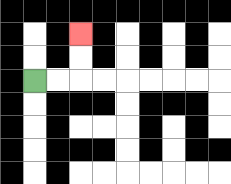{'start': '[1, 3]', 'end': '[3, 1]', 'path_directions': 'R,R,U,U', 'path_coordinates': '[[1, 3], [2, 3], [3, 3], [3, 2], [3, 1]]'}